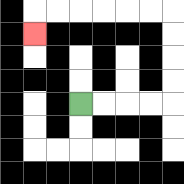{'start': '[3, 4]', 'end': '[1, 1]', 'path_directions': 'R,R,R,R,U,U,U,U,L,L,L,L,L,L,D', 'path_coordinates': '[[3, 4], [4, 4], [5, 4], [6, 4], [7, 4], [7, 3], [7, 2], [7, 1], [7, 0], [6, 0], [5, 0], [4, 0], [3, 0], [2, 0], [1, 0], [1, 1]]'}